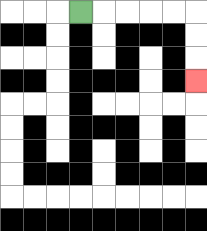{'start': '[3, 0]', 'end': '[8, 3]', 'path_directions': 'R,R,R,R,R,D,D,D', 'path_coordinates': '[[3, 0], [4, 0], [5, 0], [6, 0], [7, 0], [8, 0], [8, 1], [8, 2], [8, 3]]'}